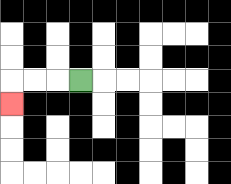{'start': '[3, 3]', 'end': '[0, 4]', 'path_directions': 'L,L,L,D', 'path_coordinates': '[[3, 3], [2, 3], [1, 3], [0, 3], [0, 4]]'}